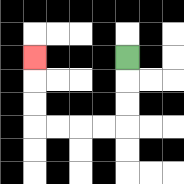{'start': '[5, 2]', 'end': '[1, 2]', 'path_directions': 'D,D,D,L,L,L,L,U,U,U', 'path_coordinates': '[[5, 2], [5, 3], [5, 4], [5, 5], [4, 5], [3, 5], [2, 5], [1, 5], [1, 4], [1, 3], [1, 2]]'}